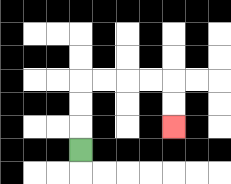{'start': '[3, 6]', 'end': '[7, 5]', 'path_directions': 'U,U,U,R,R,R,R,D,D', 'path_coordinates': '[[3, 6], [3, 5], [3, 4], [3, 3], [4, 3], [5, 3], [6, 3], [7, 3], [7, 4], [7, 5]]'}